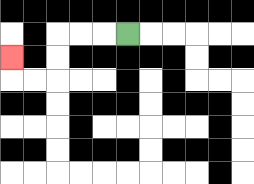{'start': '[5, 1]', 'end': '[0, 2]', 'path_directions': 'L,L,L,D,D,L,L,U', 'path_coordinates': '[[5, 1], [4, 1], [3, 1], [2, 1], [2, 2], [2, 3], [1, 3], [0, 3], [0, 2]]'}